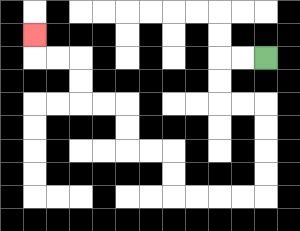{'start': '[11, 2]', 'end': '[1, 1]', 'path_directions': 'L,L,D,D,R,R,D,D,D,D,L,L,L,L,U,U,L,L,U,U,L,L,U,U,L,L,U', 'path_coordinates': '[[11, 2], [10, 2], [9, 2], [9, 3], [9, 4], [10, 4], [11, 4], [11, 5], [11, 6], [11, 7], [11, 8], [10, 8], [9, 8], [8, 8], [7, 8], [7, 7], [7, 6], [6, 6], [5, 6], [5, 5], [5, 4], [4, 4], [3, 4], [3, 3], [3, 2], [2, 2], [1, 2], [1, 1]]'}